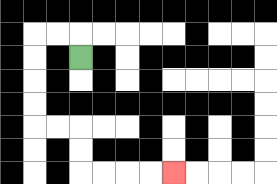{'start': '[3, 2]', 'end': '[7, 7]', 'path_directions': 'U,L,L,D,D,D,D,R,R,D,D,R,R,R,R', 'path_coordinates': '[[3, 2], [3, 1], [2, 1], [1, 1], [1, 2], [1, 3], [1, 4], [1, 5], [2, 5], [3, 5], [3, 6], [3, 7], [4, 7], [5, 7], [6, 7], [7, 7]]'}